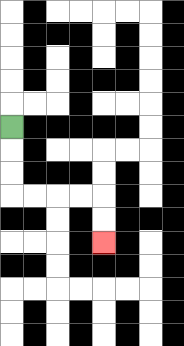{'start': '[0, 5]', 'end': '[4, 10]', 'path_directions': 'D,D,D,R,R,R,R,D,D', 'path_coordinates': '[[0, 5], [0, 6], [0, 7], [0, 8], [1, 8], [2, 8], [3, 8], [4, 8], [4, 9], [4, 10]]'}